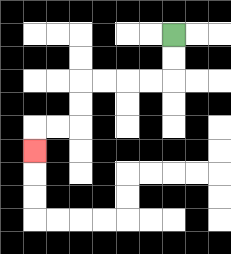{'start': '[7, 1]', 'end': '[1, 6]', 'path_directions': 'D,D,L,L,L,L,D,D,L,L,D', 'path_coordinates': '[[7, 1], [7, 2], [7, 3], [6, 3], [5, 3], [4, 3], [3, 3], [3, 4], [3, 5], [2, 5], [1, 5], [1, 6]]'}